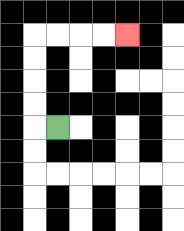{'start': '[2, 5]', 'end': '[5, 1]', 'path_directions': 'L,U,U,U,U,R,R,R,R', 'path_coordinates': '[[2, 5], [1, 5], [1, 4], [1, 3], [1, 2], [1, 1], [2, 1], [3, 1], [4, 1], [5, 1]]'}